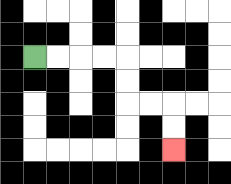{'start': '[1, 2]', 'end': '[7, 6]', 'path_directions': 'R,R,R,R,D,D,R,R,D,D', 'path_coordinates': '[[1, 2], [2, 2], [3, 2], [4, 2], [5, 2], [5, 3], [5, 4], [6, 4], [7, 4], [7, 5], [7, 6]]'}